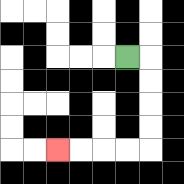{'start': '[5, 2]', 'end': '[2, 6]', 'path_directions': 'R,D,D,D,D,L,L,L,L', 'path_coordinates': '[[5, 2], [6, 2], [6, 3], [6, 4], [6, 5], [6, 6], [5, 6], [4, 6], [3, 6], [2, 6]]'}